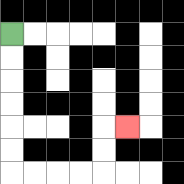{'start': '[0, 1]', 'end': '[5, 5]', 'path_directions': 'D,D,D,D,D,D,R,R,R,R,U,U,R', 'path_coordinates': '[[0, 1], [0, 2], [0, 3], [0, 4], [0, 5], [0, 6], [0, 7], [1, 7], [2, 7], [3, 7], [4, 7], [4, 6], [4, 5], [5, 5]]'}